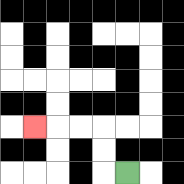{'start': '[5, 7]', 'end': '[1, 5]', 'path_directions': 'L,U,U,L,L,L', 'path_coordinates': '[[5, 7], [4, 7], [4, 6], [4, 5], [3, 5], [2, 5], [1, 5]]'}